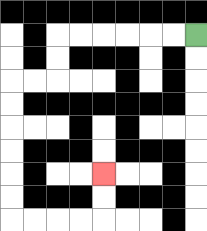{'start': '[8, 1]', 'end': '[4, 7]', 'path_directions': 'L,L,L,L,L,L,D,D,L,L,D,D,D,D,D,D,R,R,R,R,U,U', 'path_coordinates': '[[8, 1], [7, 1], [6, 1], [5, 1], [4, 1], [3, 1], [2, 1], [2, 2], [2, 3], [1, 3], [0, 3], [0, 4], [0, 5], [0, 6], [0, 7], [0, 8], [0, 9], [1, 9], [2, 9], [3, 9], [4, 9], [4, 8], [4, 7]]'}